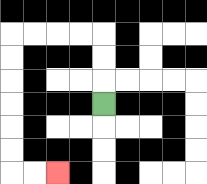{'start': '[4, 4]', 'end': '[2, 7]', 'path_directions': 'U,U,U,L,L,L,L,D,D,D,D,D,D,R,R', 'path_coordinates': '[[4, 4], [4, 3], [4, 2], [4, 1], [3, 1], [2, 1], [1, 1], [0, 1], [0, 2], [0, 3], [0, 4], [0, 5], [0, 6], [0, 7], [1, 7], [2, 7]]'}